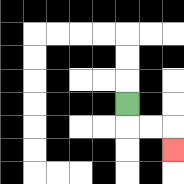{'start': '[5, 4]', 'end': '[7, 6]', 'path_directions': 'D,R,R,D', 'path_coordinates': '[[5, 4], [5, 5], [6, 5], [7, 5], [7, 6]]'}